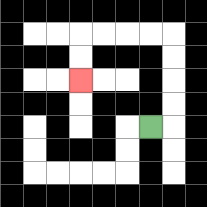{'start': '[6, 5]', 'end': '[3, 3]', 'path_directions': 'R,U,U,U,U,L,L,L,L,D,D', 'path_coordinates': '[[6, 5], [7, 5], [7, 4], [7, 3], [7, 2], [7, 1], [6, 1], [5, 1], [4, 1], [3, 1], [3, 2], [3, 3]]'}